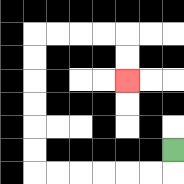{'start': '[7, 6]', 'end': '[5, 3]', 'path_directions': 'D,L,L,L,L,L,L,U,U,U,U,U,U,R,R,R,R,D,D', 'path_coordinates': '[[7, 6], [7, 7], [6, 7], [5, 7], [4, 7], [3, 7], [2, 7], [1, 7], [1, 6], [1, 5], [1, 4], [1, 3], [1, 2], [1, 1], [2, 1], [3, 1], [4, 1], [5, 1], [5, 2], [5, 3]]'}